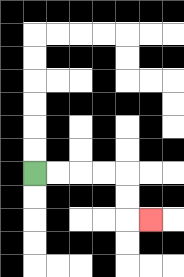{'start': '[1, 7]', 'end': '[6, 9]', 'path_directions': 'R,R,R,R,D,D,R', 'path_coordinates': '[[1, 7], [2, 7], [3, 7], [4, 7], [5, 7], [5, 8], [5, 9], [6, 9]]'}